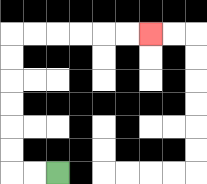{'start': '[2, 7]', 'end': '[6, 1]', 'path_directions': 'L,L,U,U,U,U,U,U,R,R,R,R,R,R', 'path_coordinates': '[[2, 7], [1, 7], [0, 7], [0, 6], [0, 5], [0, 4], [0, 3], [0, 2], [0, 1], [1, 1], [2, 1], [3, 1], [4, 1], [5, 1], [6, 1]]'}